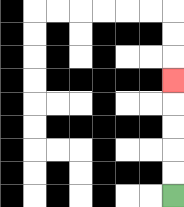{'start': '[7, 8]', 'end': '[7, 3]', 'path_directions': 'U,U,U,U,U', 'path_coordinates': '[[7, 8], [7, 7], [7, 6], [7, 5], [7, 4], [7, 3]]'}